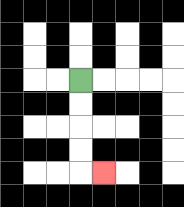{'start': '[3, 3]', 'end': '[4, 7]', 'path_directions': 'D,D,D,D,R', 'path_coordinates': '[[3, 3], [3, 4], [3, 5], [3, 6], [3, 7], [4, 7]]'}